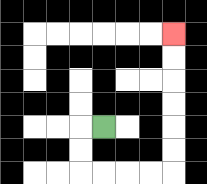{'start': '[4, 5]', 'end': '[7, 1]', 'path_directions': 'L,D,D,R,R,R,R,U,U,U,U,U,U', 'path_coordinates': '[[4, 5], [3, 5], [3, 6], [3, 7], [4, 7], [5, 7], [6, 7], [7, 7], [7, 6], [7, 5], [7, 4], [7, 3], [7, 2], [7, 1]]'}